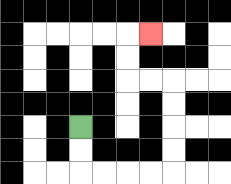{'start': '[3, 5]', 'end': '[6, 1]', 'path_directions': 'D,D,R,R,R,R,U,U,U,U,L,L,U,U,R', 'path_coordinates': '[[3, 5], [3, 6], [3, 7], [4, 7], [5, 7], [6, 7], [7, 7], [7, 6], [7, 5], [7, 4], [7, 3], [6, 3], [5, 3], [5, 2], [5, 1], [6, 1]]'}